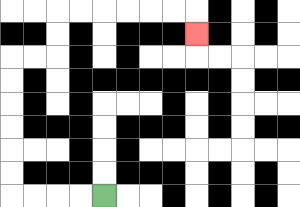{'start': '[4, 8]', 'end': '[8, 1]', 'path_directions': 'L,L,L,L,U,U,U,U,U,U,R,R,U,U,R,R,R,R,R,R,D', 'path_coordinates': '[[4, 8], [3, 8], [2, 8], [1, 8], [0, 8], [0, 7], [0, 6], [0, 5], [0, 4], [0, 3], [0, 2], [1, 2], [2, 2], [2, 1], [2, 0], [3, 0], [4, 0], [5, 0], [6, 0], [7, 0], [8, 0], [8, 1]]'}